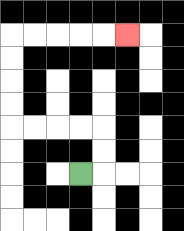{'start': '[3, 7]', 'end': '[5, 1]', 'path_directions': 'R,U,U,L,L,L,L,U,U,U,U,R,R,R,R,R', 'path_coordinates': '[[3, 7], [4, 7], [4, 6], [4, 5], [3, 5], [2, 5], [1, 5], [0, 5], [0, 4], [0, 3], [0, 2], [0, 1], [1, 1], [2, 1], [3, 1], [4, 1], [5, 1]]'}